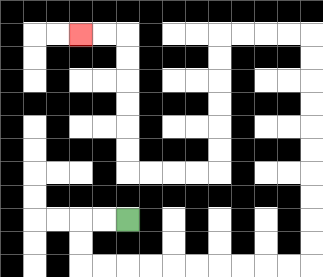{'start': '[5, 9]', 'end': '[3, 1]', 'path_directions': 'L,L,D,D,R,R,R,R,R,R,R,R,R,R,U,U,U,U,U,U,U,U,U,U,L,L,L,L,D,D,D,D,D,D,L,L,L,L,U,U,U,U,U,U,L,L', 'path_coordinates': '[[5, 9], [4, 9], [3, 9], [3, 10], [3, 11], [4, 11], [5, 11], [6, 11], [7, 11], [8, 11], [9, 11], [10, 11], [11, 11], [12, 11], [13, 11], [13, 10], [13, 9], [13, 8], [13, 7], [13, 6], [13, 5], [13, 4], [13, 3], [13, 2], [13, 1], [12, 1], [11, 1], [10, 1], [9, 1], [9, 2], [9, 3], [9, 4], [9, 5], [9, 6], [9, 7], [8, 7], [7, 7], [6, 7], [5, 7], [5, 6], [5, 5], [5, 4], [5, 3], [5, 2], [5, 1], [4, 1], [3, 1]]'}